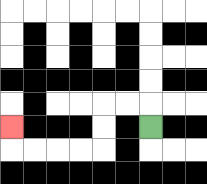{'start': '[6, 5]', 'end': '[0, 5]', 'path_directions': 'U,L,L,D,D,L,L,L,L,U', 'path_coordinates': '[[6, 5], [6, 4], [5, 4], [4, 4], [4, 5], [4, 6], [3, 6], [2, 6], [1, 6], [0, 6], [0, 5]]'}